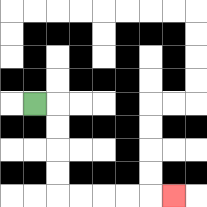{'start': '[1, 4]', 'end': '[7, 8]', 'path_directions': 'R,D,D,D,D,R,R,R,R,R', 'path_coordinates': '[[1, 4], [2, 4], [2, 5], [2, 6], [2, 7], [2, 8], [3, 8], [4, 8], [5, 8], [6, 8], [7, 8]]'}